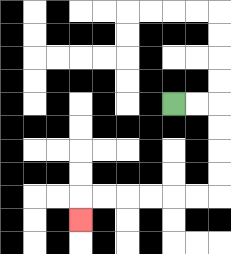{'start': '[7, 4]', 'end': '[3, 9]', 'path_directions': 'R,R,D,D,D,D,L,L,L,L,L,L,D', 'path_coordinates': '[[7, 4], [8, 4], [9, 4], [9, 5], [9, 6], [9, 7], [9, 8], [8, 8], [7, 8], [6, 8], [5, 8], [4, 8], [3, 8], [3, 9]]'}